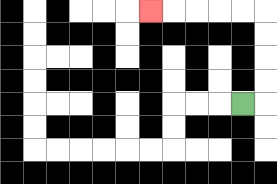{'start': '[10, 4]', 'end': '[6, 0]', 'path_directions': 'R,U,U,U,U,L,L,L,L,L', 'path_coordinates': '[[10, 4], [11, 4], [11, 3], [11, 2], [11, 1], [11, 0], [10, 0], [9, 0], [8, 0], [7, 0], [6, 0]]'}